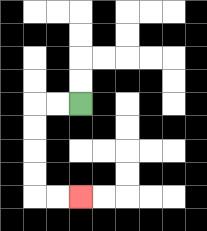{'start': '[3, 4]', 'end': '[3, 8]', 'path_directions': 'L,L,D,D,D,D,R,R', 'path_coordinates': '[[3, 4], [2, 4], [1, 4], [1, 5], [1, 6], [1, 7], [1, 8], [2, 8], [3, 8]]'}